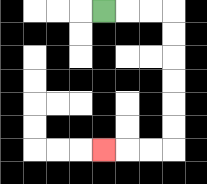{'start': '[4, 0]', 'end': '[4, 6]', 'path_directions': 'R,R,R,D,D,D,D,D,D,L,L,L', 'path_coordinates': '[[4, 0], [5, 0], [6, 0], [7, 0], [7, 1], [7, 2], [7, 3], [7, 4], [7, 5], [7, 6], [6, 6], [5, 6], [4, 6]]'}